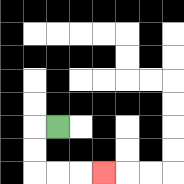{'start': '[2, 5]', 'end': '[4, 7]', 'path_directions': 'L,D,D,R,R,R', 'path_coordinates': '[[2, 5], [1, 5], [1, 6], [1, 7], [2, 7], [3, 7], [4, 7]]'}